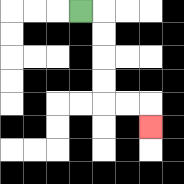{'start': '[3, 0]', 'end': '[6, 5]', 'path_directions': 'R,D,D,D,D,R,R,D', 'path_coordinates': '[[3, 0], [4, 0], [4, 1], [4, 2], [4, 3], [4, 4], [5, 4], [6, 4], [6, 5]]'}